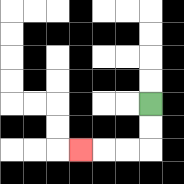{'start': '[6, 4]', 'end': '[3, 6]', 'path_directions': 'D,D,L,L,L', 'path_coordinates': '[[6, 4], [6, 5], [6, 6], [5, 6], [4, 6], [3, 6]]'}